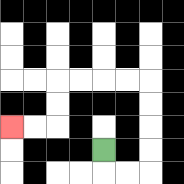{'start': '[4, 6]', 'end': '[0, 5]', 'path_directions': 'D,R,R,U,U,U,U,L,L,L,L,D,D,L,L', 'path_coordinates': '[[4, 6], [4, 7], [5, 7], [6, 7], [6, 6], [6, 5], [6, 4], [6, 3], [5, 3], [4, 3], [3, 3], [2, 3], [2, 4], [2, 5], [1, 5], [0, 5]]'}